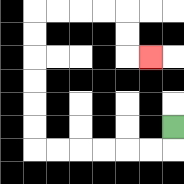{'start': '[7, 5]', 'end': '[6, 2]', 'path_directions': 'D,L,L,L,L,L,L,U,U,U,U,U,U,R,R,R,R,D,D,R', 'path_coordinates': '[[7, 5], [7, 6], [6, 6], [5, 6], [4, 6], [3, 6], [2, 6], [1, 6], [1, 5], [1, 4], [1, 3], [1, 2], [1, 1], [1, 0], [2, 0], [3, 0], [4, 0], [5, 0], [5, 1], [5, 2], [6, 2]]'}